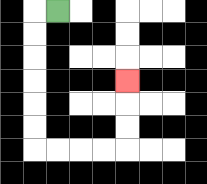{'start': '[2, 0]', 'end': '[5, 3]', 'path_directions': 'L,D,D,D,D,D,D,R,R,R,R,U,U,U', 'path_coordinates': '[[2, 0], [1, 0], [1, 1], [1, 2], [1, 3], [1, 4], [1, 5], [1, 6], [2, 6], [3, 6], [4, 6], [5, 6], [5, 5], [5, 4], [5, 3]]'}